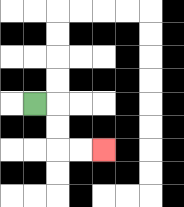{'start': '[1, 4]', 'end': '[4, 6]', 'path_directions': 'R,D,D,R,R', 'path_coordinates': '[[1, 4], [2, 4], [2, 5], [2, 6], [3, 6], [4, 6]]'}